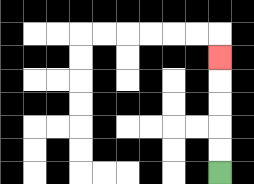{'start': '[9, 7]', 'end': '[9, 2]', 'path_directions': 'U,U,U,U,U', 'path_coordinates': '[[9, 7], [9, 6], [9, 5], [9, 4], [9, 3], [9, 2]]'}